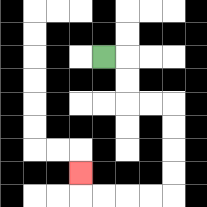{'start': '[4, 2]', 'end': '[3, 7]', 'path_directions': 'R,D,D,R,R,D,D,D,D,L,L,L,L,U', 'path_coordinates': '[[4, 2], [5, 2], [5, 3], [5, 4], [6, 4], [7, 4], [7, 5], [7, 6], [7, 7], [7, 8], [6, 8], [5, 8], [4, 8], [3, 8], [3, 7]]'}